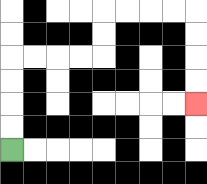{'start': '[0, 6]', 'end': '[8, 4]', 'path_directions': 'U,U,U,U,R,R,R,R,U,U,R,R,R,R,D,D,D,D', 'path_coordinates': '[[0, 6], [0, 5], [0, 4], [0, 3], [0, 2], [1, 2], [2, 2], [3, 2], [4, 2], [4, 1], [4, 0], [5, 0], [6, 0], [7, 0], [8, 0], [8, 1], [8, 2], [8, 3], [8, 4]]'}